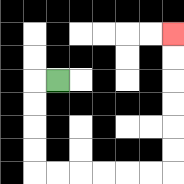{'start': '[2, 3]', 'end': '[7, 1]', 'path_directions': 'L,D,D,D,D,R,R,R,R,R,R,U,U,U,U,U,U', 'path_coordinates': '[[2, 3], [1, 3], [1, 4], [1, 5], [1, 6], [1, 7], [2, 7], [3, 7], [4, 7], [5, 7], [6, 7], [7, 7], [7, 6], [7, 5], [7, 4], [7, 3], [7, 2], [7, 1]]'}